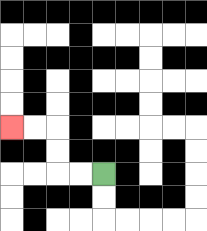{'start': '[4, 7]', 'end': '[0, 5]', 'path_directions': 'L,L,U,U,L,L', 'path_coordinates': '[[4, 7], [3, 7], [2, 7], [2, 6], [2, 5], [1, 5], [0, 5]]'}